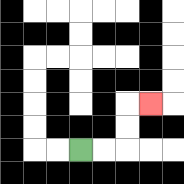{'start': '[3, 6]', 'end': '[6, 4]', 'path_directions': 'R,R,U,U,R', 'path_coordinates': '[[3, 6], [4, 6], [5, 6], [5, 5], [5, 4], [6, 4]]'}